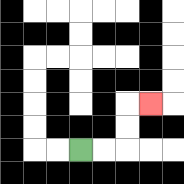{'start': '[3, 6]', 'end': '[6, 4]', 'path_directions': 'R,R,U,U,R', 'path_coordinates': '[[3, 6], [4, 6], [5, 6], [5, 5], [5, 4], [6, 4]]'}